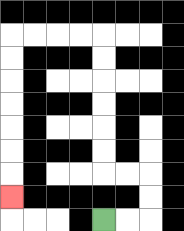{'start': '[4, 9]', 'end': '[0, 8]', 'path_directions': 'R,R,U,U,L,L,U,U,U,U,U,U,L,L,L,L,D,D,D,D,D,D,D', 'path_coordinates': '[[4, 9], [5, 9], [6, 9], [6, 8], [6, 7], [5, 7], [4, 7], [4, 6], [4, 5], [4, 4], [4, 3], [4, 2], [4, 1], [3, 1], [2, 1], [1, 1], [0, 1], [0, 2], [0, 3], [0, 4], [0, 5], [0, 6], [0, 7], [0, 8]]'}